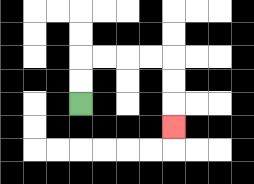{'start': '[3, 4]', 'end': '[7, 5]', 'path_directions': 'U,U,R,R,R,R,D,D,D', 'path_coordinates': '[[3, 4], [3, 3], [3, 2], [4, 2], [5, 2], [6, 2], [7, 2], [7, 3], [7, 4], [7, 5]]'}